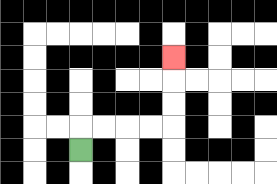{'start': '[3, 6]', 'end': '[7, 2]', 'path_directions': 'U,R,R,R,R,U,U,U', 'path_coordinates': '[[3, 6], [3, 5], [4, 5], [5, 5], [6, 5], [7, 5], [7, 4], [7, 3], [7, 2]]'}